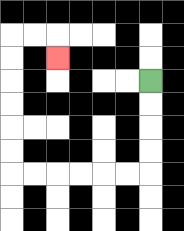{'start': '[6, 3]', 'end': '[2, 2]', 'path_directions': 'D,D,D,D,L,L,L,L,L,L,U,U,U,U,U,U,R,R,D', 'path_coordinates': '[[6, 3], [6, 4], [6, 5], [6, 6], [6, 7], [5, 7], [4, 7], [3, 7], [2, 7], [1, 7], [0, 7], [0, 6], [0, 5], [0, 4], [0, 3], [0, 2], [0, 1], [1, 1], [2, 1], [2, 2]]'}